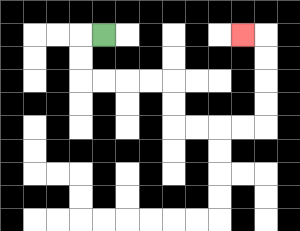{'start': '[4, 1]', 'end': '[10, 1]', 'path_directions': 'L,D,D,R,R,R,R,D,D,R,R,R,R,U,U,U,U,L', 'path_coordinates': '[[4, 1], [3, 1], [3, 2], [3, 3], [4, 3], [5, 3], [6, 3], [7, 3], [7, 4], [7, 5], [8, 5], [9, 5], [10, 5], [11, 5], [11, 4], [11, 3], [11, 2], [11, 1], [10, 1]]'}